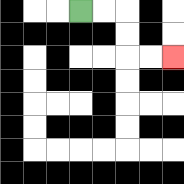{'start': '[3, 0]', 'end': '[7, 2]', 'path_directions': 'R,R,D,D,R,R', 'path_coordinates': '[[3, 0], [4, 0], [5, 0], [5, 1], [5, 2], [6, 2], [7, 2]]'}